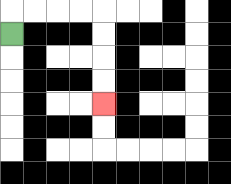{'start': '[0, 1]', 'end': '[4, 4]', 'path_directions': 'U,R,R,R,R,D,D,D,D', 'path_coordinates': '[[0, 1], [0, 0], [1, 0], [2, 0], [3, 0], [4, 0], [4, 1], [4, 2], [4, 3], [4, 4]]'}